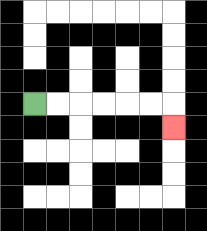{'start': '[1, 4]', 'end': '[7, 5]', 'path_directions': 'R,R,R,R,R,R,D', 'path_coordinates': '[[1, 4], [2, 4], [3, 4], [4, 4], [5, 4], [6, 4], [7, 4], [7, 5]]'}